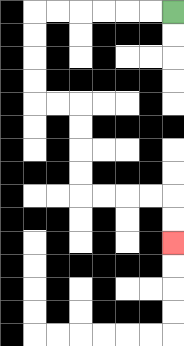{'start': '[7, 0]', 'end': '[7, 10]', 'path_directions': 'L,L,L,L,L,L,D,D,D,D,R,R,D,D,D,D,R,R,R,R,D,D', 'path_coordinates': '[[7, 0], [6, 0], [5, 0], [4, 0], [3, 0], [2, 0], [1, 0], [1, 1], [1, 2], [1, 3], [1, 4], [2, 4], [3, 4], [3, 5], [3, 6], [3, 7], [3, 8], [4, 8], [5, 8], [6, 8], [7, 8], [7, 9], [7, 10]]'}